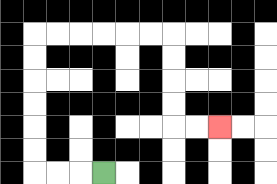{'start': '[4, 7]', 'end': '[9, 5]', 'path_directions': 'L,L,L,U,U,U,U,U,U,R,R,R,R,R,R,D,D,D,D,R,R', 'path_coordinates': '[[4, 7], [3, 7], [2, 7], [1, 7], [1, 6], [1, 5], [1, 4], [1, 3], [1, 2], [1, 1], [2, 1], [3, 1], [4, 1], [5, 1], [6, 1], [7, 1], [7, 2], [7, 3], [7, 4], [7, 5], [8, 5], [9, 5]]'}